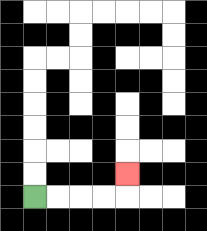{'start': '[1, 8]', 'end': '[5, 7]', 'path_directions': 'R,R,R,R,U', 'path_coordinates': '[[1, 8], [2, 8], [3, 8], [4, 8], [5, 8], [5, 7]]'}